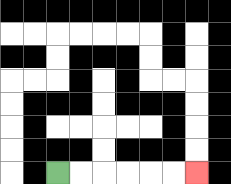{'start': '[2, 7]', 'end': '[8, 7]', 'path_directions': 'R,R,R,R,R,R', 'path_coordinates': '[[2, 7], [3, 7], [4, 7], [5, 7], [6, 7], [7, 7], [8, 7]]'}